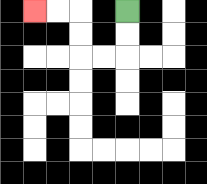{'start': '[5, 0]', 'end': '[1, 0]', 'path_directions': 'D,D,L,L,U,U,L,L', 'path_coordinates': '[[5, 0], [5, 1], [5, 2], [4, 2], [3, 2], [3, 1], [3, 0], [2, 0], [1, 0]]'}